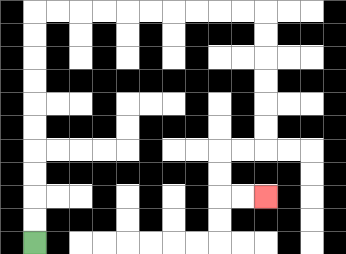{'start': '[1, 10]', 'end': '[11, 8]', 'path_directions': 'U,U,U,U,U,U,U,U,U,U,R,R,R,R,R,R,R,R,R,R,D,D,D,D,D,D,L,L,D,D,R,R', 'path_coordinates': '[[1, 10], [1, 9], [1, 8], [1, 7], [1, 6], [1, 5], [1, 4], [1, 3], [1, 2], [1, 1], [1, 0], [2, 0], [3, 0], [4, 0], [5, 0], [6, 0], [7, 0], [8, 0], [9, 0], [10, 0], [11, 0], [11, 1], [11, 2], [11, 3], [11, 4], [11, 5], [11, 6], [10, 6], [9, 6], [9, 7], [9, 8], [10, 8], [11, 8]]'}